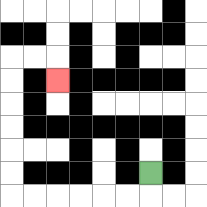{'start': '[6, 7]', 'end': '[2, 3]', 'path_directions': 'D,L,L,L,L,L,L,U,U,U,U,U,U,R,R,D', 'path_coordinates': '[[6, 7], [6, 8], [5, 8], [4, 8], [3, 8], [2, 8], [1, 8], [0, 8], [0, 7], [0, 6], [0, 5], [0, 4], [0, 3], [0, 2], [1, 2], [2, 2], [2, 3]]'}